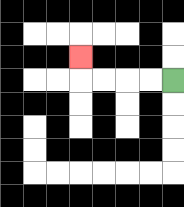{'start': '[7, 3]', 'end': '[3, 2]', 'path_directions': 'L,L,L,L,U', 'path_coordinates': '[[7, 3], [6, 3], [5, 3], [4, 3], [3, 3], [3, 2]]'}